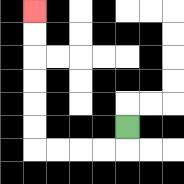{'start': '[5, 5]', 'end': '[1, 0]', 'path_directions': 'D,L,L,L,L,U,U,U,U,U,U', 'path_coordinates': '[[5, 5], [5, 6], [4, 6], [3, 6], [2, 6], [1, 6], [1, 5], [1, 4], [1, 3], [1, 2], [1, 1], [1, 0]]'}